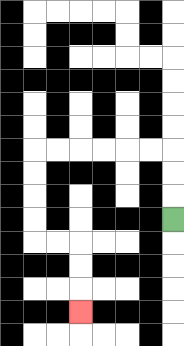{'start': '[7, 9]', 'end': '[3, 13]', 'path_directions': 'U,U,U,L,L,L,L,L,L,D,D,D,D,R,R,D,D,D', 'path_coordinates': '[[7, 9], [7, 8], [7, 7], [7, 6], [6, 6], [5, 6], [4, 6], [3, 6], [2, 6], [1, 6], [1, 7], [1, 8], [1, 9], [1, 10], [2, 10], [3, 10], [3, 11], [3, 12], [3, 13]]'}